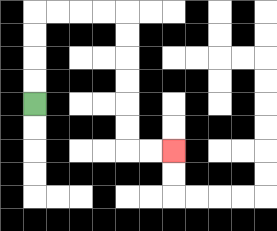{'start': '[1, 4]', 'end': '[7, 6]', 'path_directions': 'U,U,U,U,R,R,R,R,D,D,D,D,D,D,R,R', 'path_coordinates': '[[1, 4], [1, 3], [1, 2], [1, 1], [1, 0], [2, 0], [3, 0], [4, 0], [5, 0], [5, 1], [5, 2], [5, 3], [5, 4], [5, 5], [5, 6], [6, 6], [7, 6]]'}